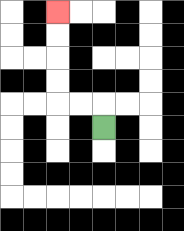{'start': '[4, 5]', 'end': '[2, 0]', 'path_directions': 'U,L,L,U,U,U,U', 'path_coordinates': '[[4, 5], [4, 4], [3, 4], [2, 4], [2, 3], [2, 2], [2, 1], [2, 0]]'}